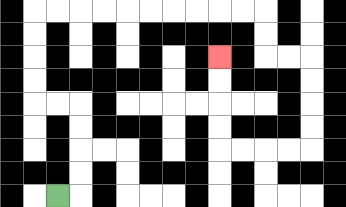{'start': '[2, 8]', 'end': '[9, 2]', 'path_directions': 'R,U,U,U,U,L,L,U,U,U,U,R,R,R,R,R,R,R,R,R,R,D,D,R,R,D,D,D,D,L,L,L,L,U,U,U,U', 'path_coordinates': '[[2, 8], [3, 8], [3, 7], [3, 6], [3, 5], [3, 4], [2, 4], [1, 4], [1, 3], [1, 2], [1, 1], [1, 0], [2, 0], [3, 0], [4, 0], [5, 0], [6, 0], [7, 0], [8, 0], [9, 0], [10, 0], [11, 0], [11, 1], [11, 2], [12, 2], [13, 2], [13, 3], [13, 4], [13, 5], [13, 6], [12, 6], [11, 6], [10, 6], [9, 6], [9, 5], [9, 4], [9, 3], [9, 2]]'}